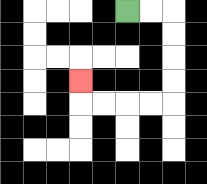{'start': '[5, 0]', 'end': '[3, 3]', 'path_directions': 'R,R,D,D,D,D,L,L,L,L,U', 'path_coordinates': '[[5, 0], [6, 0], [7, 0], [7, 1], [7, 2], [7, 3], [7, 4], [6, 4], [5, 4], [4, 4], [3, 4], [3, 3]]'}